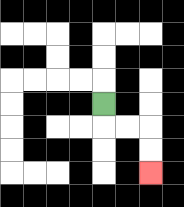{'start': '[4, 4]', 'end': '[6, 7]', 'path_directions': 'D,R,R,D,D', 'path_coordinates': '[[4, 4], [4, 5], [5, 5], [6, 5], [6, 6], [6, 7]]'}